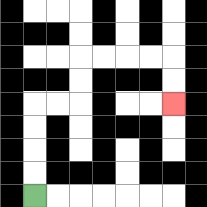{'start': '[1, 8]', 'end': '[7, 4]', 'path_directions': 'U,U,U,U,R,R,U,U,R,R,R,R,D,D', 'path_coordinates': '[[1, 8], [1, 7], [1, 6], [1, 5], [1, 4], [2, 4], [3, 4], [3, 3], [3, 2], [4, 2], [5, 2], [6, 2], [7, 2], [7, 3], [7, 4]]'}